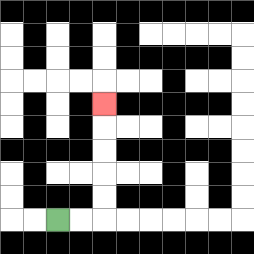{'start': '[2, 9]', 'end': '[4, 4]', 'path_directions': 'R,R,U,U,U,U,U', 'path_coordinates': '[[2, 9], [3, 9], [4, 9], [4, 8], [4, 7], [4, 6], [4, 5], [4, 4]]'}